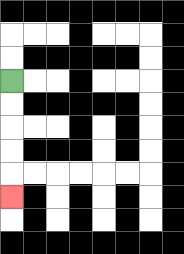{'start': '[0, 3]', 'end': '[0, 8]', 'path_directions': 'D,D,D,D,D', 'path_coordinates': '[[0, 3], [0, 4], [0, 5], [0, 6], [0, 7], [0, 8]]'}